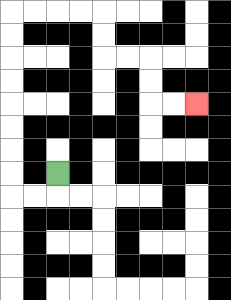{'start': '[2, 7]', 'end': '[8, 4]', 'path_directions': 'D,L,L,U,U,U,U,U,U,U,U,R,R,R,R,D,D,R,R,D,D,R,R', 'path_coordinates': '[[2, 7], [2, 8], [1, 8], [0, 8], [0, 7], [0, 6], [0, 5], [0, 4], [0, 3], [0, 2], [0, 1], [0, 0], [1, 0], [2, 0], [3, 0], [4, 0], [4, 1], [4, 2], [5, 2], [6, 2], [6, 3], [6, 4], [7, 4], [8, 4]]'}